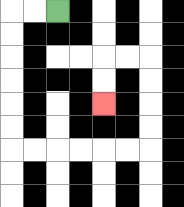{'start': '[2, 0]', 'end': '[4, 4]', 'path_directions': 'L,L,D,D,D,D,D,D,R,R,R,R,R,R,U,U,U,U,L,L,D,D', 'path_coordinates': '[[2, 0], [1, 0], [0, 0], [0, 1], [0, 2], [0, 3], [0, 4], [0, 5], [0, 6], [1, 6], [2, 6], [3, 6], [4, 6], [5, 6], [6, 6], [6, 5], [6, 4], [6, 3], [6, 2], [5, 2], [4, 2], [4, 3], [4, 4]]'}